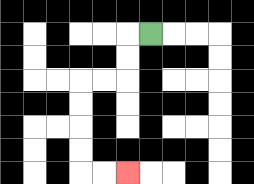{'start': '[6, 1]', 'end': '[5, 7]', 'path_directions': 'L,D,D,L,L,D,D,D,D,R,R', 'path_coordinates': '[[6, 1], [5, 1], [5, 2], [5, 3], [4, 3], [3, 3], [3, 4], [3, 5], [3, 6], [3, 7], [4, 7], [5, 7]]'}